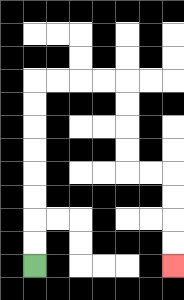{'start': '[1, 11]', 'end': '[7, 11]', 'path_directions': 'U,U,U,U,U,U,U,U,R,R,R,R,D,D,D,D,R,R,D,D,D,D', 'path_coordinates': '[[1, 11], [1, 10], [1, 9], [1, 8], [1, 7], [1, 6], [1, 5], [1, 4], [1, 3], [2, 3], [3, 3], [4, 3], [5, 3], [5, 4], [5, 5], [5, 6], [5, 7], [6, 7], [7, 7], [7, 8], [7, 9], [7, 10], [7, 11]]'}